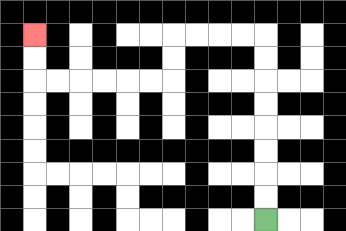{'start': '[11, 9]', 'end': '[1, 1]', 'path_directions': 'U,U,U,U,U,U,U,U,L,L,L,L,D,D,L,L,L,L,L,L,U,U', 'path_coordinates': '[[11, 9], [11, 8], [11, 7], [11, 6], [11, 5], [11, 4], [11, 3], [11, 2], [11, 1], [10, 1], [9, 1], [8, 1], [7, 1], [7, 2], [7, 3], [6, 3], [5, 3], [4, 3], [3, 3], [2, 3], [1, 3], [1, 2], [1, 1]]'}